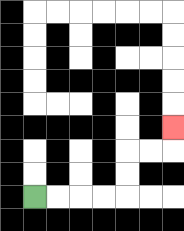{'start': '[1, 8]', 'end': '[7, 5]', 'path_directions': 'R,R,R,R,U,U,R,R,U', 'path_coordinates': '[[1, 8], [2, 8], [3, 8], [4, 8], [5, 8], [5, 7], [5, 6], [6, 6], [7, 6], [7, 5]]'}